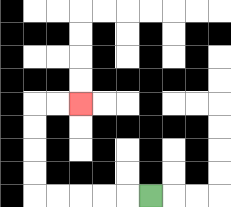{'start': '[6, 8]', 'end': '[3, 4]', 'path_directions': 'L,L,L,L,L,U,U,U,U,R,R', 'path_coordinates': '[[6, 8], [5, 8], [4, 8], [3, 8], [2, 8], [1, 8], [1, 7], [1, 6], [1, 5], [1, 4], [2, 4], [3, 4]]'}